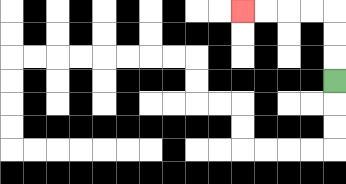{'start': '[14, 3]', 'end': '[10, 0]', 'path_directions': 'U,U,U,L,L,L,L', 'path_coordinates': '[[14, 3], [14, 2], [14, 1], [14, 0], [13, 0], [12, 0], [11, 0], [10, 0]]'}